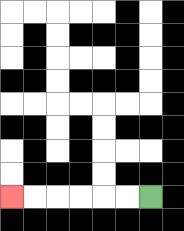{'start': '[6, 8]', 'end': '[0, 8]', 'path_directions': 'L,L,L,L,L,L', 'path_coordinates': '[[6, 8], [5, 8], [4, 8], [3, 8], [2, 8], [1, 8], [0, 8]]'}